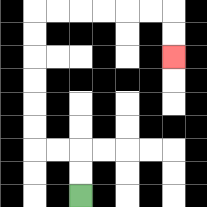{'start': '[3, 8]', 'end': '[7, 2]', 'path_directions': 'U,U,L,L,U,U,U,U,U,U,R,R,R,R,R,R,D,D', 'path_coordinates': '[[3, 8], [3, 7], [3, 6], [2, 6], [1, 6], [1, 5], [1, 4], [1, 3], [1, 2], [1, 1], [1, 0], [2, 0], [3, 0], [4, 0], [5, 0], [6, 0], [7, 0], [7, 1], [7, 2]]'}